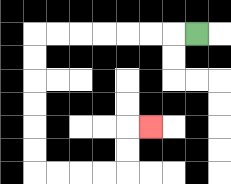{'start': '[8, 1]', 'end': '[6, 5]', 'path_directions': 'L,L,L,L,L,L,L,D,D,D,D,D,D,R,R,R,R,U,U,R', 'path_coordinates': '[[8, 1], [7, 1], [6, 1], [5, 1], [4, 1], [3, 1], [2, 1], [1, 1], [1, 2], [1, 3], [1, 4], [1, 5], [1, 6], [1, 7], [2, 7], [3, 7], [4, 7], [5, 7], [5, 6], [5, 5], [6, 5]]'}